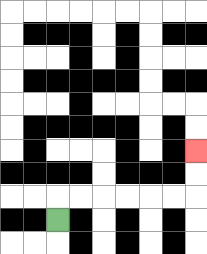{'start': '[2, 9]', 'end': '[8, 6]', 'path_directions': 'U,R,R,R,R,R,R,U,U', 'path_coordinates': '[[2, 9], [2, 8], [3, 8], [4, 8], [5, 8], [6, 8], [7, 8], [8, 8], [8, 7], [8, 6]]'}